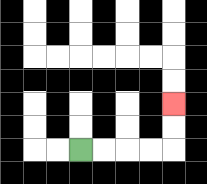{'start': '[3, 6]', 'end': '[7, 4]', 'path_directions': 'R,R,R,R,U,U', 'path_coordinates': '[[3, 6], [4, 6], [5, 6], [6, 6], [7, 6], [7, 5], [7, 4]]'}